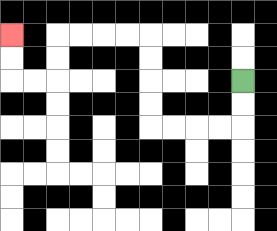{'start': '[10, 3]', 'end': '[0, 1]', 'path_directions': 'D,D,L,L,L,L,U,U,U,U,L,L,L,L,D,D,L,L,U,U', 'path_coordinates': '[[10, 3], [10, 4], [10, 5], [9, 5], [8, 5], [7, 5], [6, 5], [6, 4], [6, 3], [6, 2], [6, 1], [5, 1], [4, 1], [3, 1], [2, 1], [2, 2], [2, 3], [1, 3], [0, 3], [0, 2], [0, 1]]'}